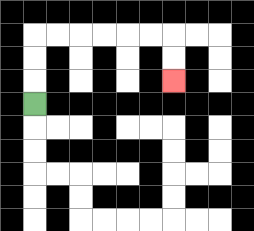{'start': '[1, 4]', 'end': '[7, 3]', 'path_directions': 'U,U,U,R,R,R,R,R,R,D,D', 'path_coordinates': '[[1, 4], [1, 3], [1, 2], [1, 1], [2, 1], [3, 1], [4, 1], [5, 1], [6, 1], [7, 1], [7, 2], [7, 3]]'}